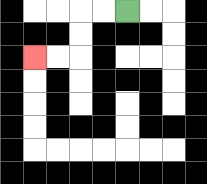{'start': '[5, 0]', 'end': '[1, 2]', 'path_directions': 'L,L,D,D,L,L', 'path_coordinates': '[[5, 0], [4, 0], [3, 0], [3, 1], [3, 2], [2, 2], [1, 2]]'}